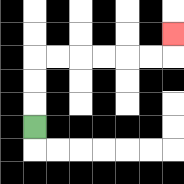{'start': '[1, 5]', 'end': '[7, 1]', 'path_directions': 'U,U,U,R,R,R,R,R,R,U', 'path_coordinates': '[[1, 5], [1, 4], [1, 3], [1, 2], [2, 2], [3, 2], [4, 2], [5, 2], [6, 2], [7, 2], [7, 1]]'}